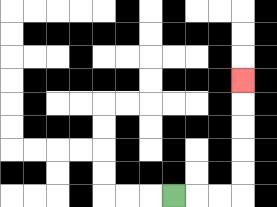{'start': '[7, 8]', 'end': '[10, 3]', 'path_directions': 'R,R,R,U,U,U,U,U', 'path_coordinates': '[[7, 8], [8, 8], [9, 8], [10, 8], [10, 7], [10, 6], [10, 5], [10, 4], [10, 3]]'}